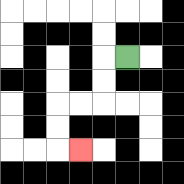{'start': '[5, 2]', 'end': '[3, 6]', 'path_directions': 'L,D,D,L,L,D,D,R', 'path_coordinates': '[[5, 2], [4, 2], [4, 3], [4, 4], [3, 4], [2, 4], [2, 5], [2, 6], [3, 6]]'}